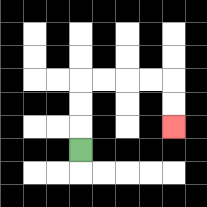{'start': '[3, 6]', 'end': '[7, 5]', 'path_directions': 'U,U,U,R,R,R,R,D,D', 'path_coordinates': '[[3, 6], [3, 5], [3, 4], [3, 3], [4, 3], [5, 3], [6, 3], [7, 3], [7, 4], [7, 5]]'}